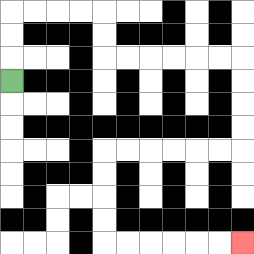{'start': '[0, 3]', 'end': '[10, 10]', 'path_directions': 'U,U,U,R,R,R,R,D,D,R,R,R,R,R,R,D,D,D,D,L,L,L,L,L,L,D,D,D,D,R,R,R,R,R,R', 'path_coordinates': '[[0, 3], [0, 2], [0, 1], [0, 0], [1, 0], [2, 0], [3, 0], [4, 0], [4, 1], [4, 2], [5, 2], [6, 2], [7, 2], [8, 2], [9, 2], [10, 2], [10, 3], [10, 4], [10, 5], [10, 6], [9, 6], [8, 6], [7, 6], [6, 6], [5, 6], [4, 6], [4, 7], [4, 8], [4, 9], [4, 10], [5, 10], [6, 10], [7, 10], [8, 10], [9, 10], [10, 10]]'}